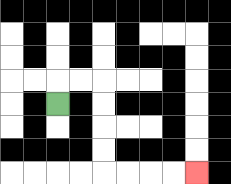{'start': '[2, 4]', 'end': '[8, 7]', 'path_directions': 'U,R,R,D,D,D,D,R,R,R,R', 'path_coordinates': '[[2, 4], [2, 3], [3, 3], [4, 3], [4, 4], [4, 5], [4, 6], [4, 7], [5, 7], [6, 7], [7, 7], [8, 7]]'}